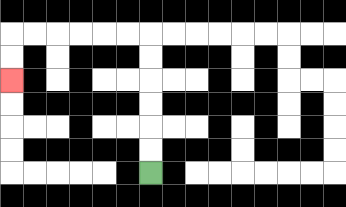{'start': '[6, 7]', 'end': '[0, 3]', 'path_directions': 'U,U,U,U,U,U,L,L,L,L,L,L,D,D', 'path_coordinates': '[[6, 7], [6, 6], [6, 5], [6, 4], [6, 3], [6, 2], [6, 1], [5, 1], [4, 1], [3, 1], [2, 1], [1, 1], [0, 1], [0, 2], [0, 3]]'}